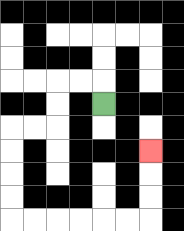{'start': '[4, 4]', 'end': '[6, 6]', 'path_directions': 'U,L,L,D,D,L,L,D,D,D,D,R,R,R,R,R,R,U,U,U', 'path_coordinates': '[[4, 4], [4, 3], [3, 3], [2, 3], [2, 4], [2, 5], [1, 5], [0, 5], [0, 6], [0, 7], [0, 8], [0, 9], [1, 9], [2, 9], [3, 9], [4, 9], [5, 9], [6, 9], [6, 8], [6, 7], [6, 6]]'}